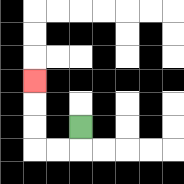{'start': '[3, 5]', 'end': '[1, 3]', 'path_directions': 'D,L,L,U,U,U', 'path_coordinates': '[[3, 5], [3, 6], [2, 6], [1, 6], [1, 5], [1, 4], [1, 3]]'}